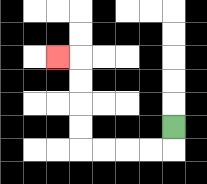{'start': '[7, 5]', 'end': '[2, 2]', 'path_directions': 'D,L,L,L,L,U,U,U,U,L', 'path_coordinates': '[[7, 5], [7, 6], [6, 6], [5, 6], [4, 6], [3, 6], [3, 5], [3, 4], [3, 3], [3, 2], [2, 2]]'}